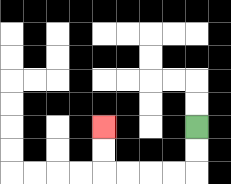{'start': '[8, 5]', 'end': '[4, 5]', 'path_directions': 'D,D,L,L,L,L,U,U', 'path_coordinates': '[[8, 5], [8, 6], [8, 7], [7, 7], [6, 7], [5, 7], [4, 7], [4, 6], [4, 5]]'}